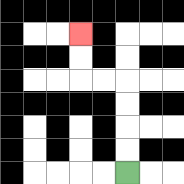{'start': '[5, 7]', 'end': '[3, 1]', 'path_directions': 'U,U,U,U,L,L,U,U', 'path_coordinates': '[[5, 7], [5, 6], [5, 5], [5, 4], [5, 3], [4, 3], [3, 3], [3, 2], [3, 1]]'}